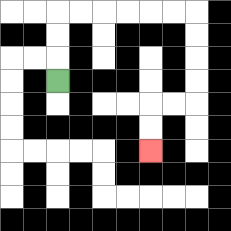{'start': '[2, 3]', 'end': '[6, 6]', 'path_directions': 'U,U,U,R,R,R,R,R,R,D,D,D,D,L,L,D,D', 'path_coordinates': '[[2, 3], [2, 2], [2, 1], [2, 0], [3, 0], [4, 0], [5, 0], [6, 0], [7, 0], [8, 0], [8, 1], [8, 2], [8, 3], [8, 4], [7, 4], [6, 4], [6, 5], [6, 6]]'}